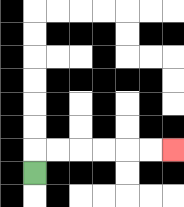{'start': '[1, 7]', 'end': '[7, 6]', 'path_directions': 'U,R,R,R,R,R,R', 'path_coordinates': '[[1, 7], [1, 6], [2, 6], [3, 6], [4, 6], [5, 6], [6, 6], [7, 6]]'}